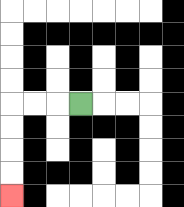{'start': '[3, 4]', 'end': '[0, 8]', 'path_directions': 'L,L,L,D,D,D,D', 'path_coordinates': '[[3, 4], [2, 4], [1, 4], [0, 4], [0, 5], [0, 6], [0, 7], [0, 8]]'}